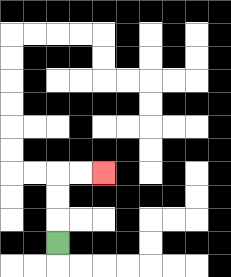{'start': '[2, 10]', 'end': '[4, 7]', 'path_directions': 'U,U,U,R,R', 'path_coordinates': '[[2, 10], [2, 9], [2, 8], [2, 7], [3, 7], [4, 7]]'}